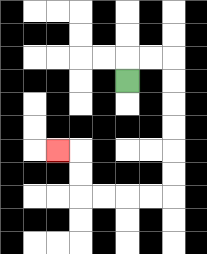{'start': '[5, 3]', 'end': '[2, 6]', 'path_directions': 'U,R,R,D,D,D,D,D,D,L,L,L,L,U,U,L', 'path_coordinates': '[[5, 3], [5, 2], [6, 2], [7, 2], [7, 3], [7, 4], [7, 5], [7, 6], [7, 7], [7, 8], [6, 8], [5, 8], [4, 8], [3, 8], [3, 7], [3, 6], [2, 6]]'}